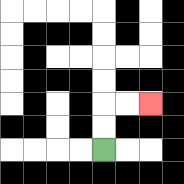{'start': '[4, 6]', 'end': '[6, 4]', 'path_directions': 'U,U,R,R', 'path_coordinates': '[[4, 6], [4, 5], [4, 4], [5, 4], [6, 4]]'}